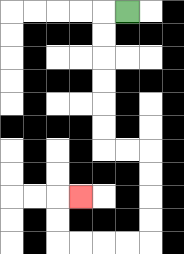{'start': '[5, 0]', 'end': '[3, 8]', 'path_directions': 'L,D,D,D,D,D,D,R,R,D,D,D,D,L,L,L,L,U,U,R', 'path_coordinates': '[[5, 0], [4, 0], [4, 1], [4, 2], [4, 3], [4, 4], [4, 5], [4, 6], [5, 6], [6, 6], [6, 7], [6, 8], [6, 9], [6, 10], [5, 10], [4, 10], [3, 10], [2, 10], [2, 9], [2, 8], [3, 8]]'}